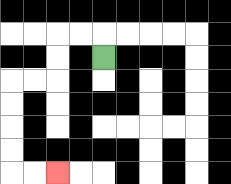{'start': '[4, 2]', 'end': '[2, 7]', 'path_directions': 'U,L,L,D,D,L,L,D,D,D,D,R,R', 'path_coordinates': '[[4, 2], [4, 1], [3, 1], [2, 1], [2, 2], [2, 3], [1, 3], [0, 3], [0, 4], [0, 5], [0, 6], [0, 7], [1, 7], [2, 7]]'}